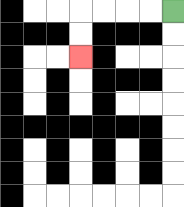{'start': '[7, 0]', 'end': '[3, 2]', 'path_directions': 'L,L,L,L,D,D', 'path_coordinates': '[[7, 0], [6, 0], [5, 0], [4, 0], [3, 0], [3, 1], [3, 2]]'}